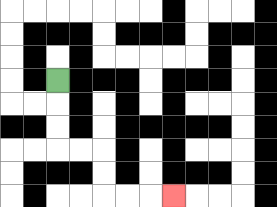{'start': '[2, 3]', 'end': '[7, 8]', 'path_directions': 'D,D,D,R,R,D,D,R,R,R', 'path_coordinates': '[[2, 3], [2, 4], [2, 5], [2, 6], [3, 6], [4, 6], [4, 7], [4, 8], [5, 8], [6, 8], [7, 8]]'}